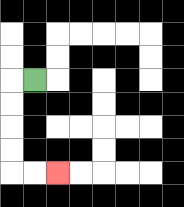{'start': '[1, 3]', 'end': '[2, 7]', 'path_directions': 'L,D,D,D,D,R,R', 'path_coordinates': '[[1, 3], [0, 3], [0, 4], [0, 5], [0, 6], [0, 7], [1, 7], [2, 7]]'}